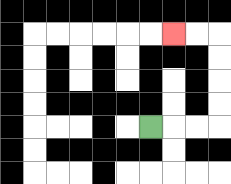{'start': '[6, 5]', 'end': '[7, 1]', 'path_directions': 'R,R,R,U,U,U,U,L,L', 'path_coordinates': '[[6, 5], [7, 5], [8, 5], [9, 5], [9, 4], [9, 3], [9, 2], [9, 1], [8, 1], [7, 1]]'}